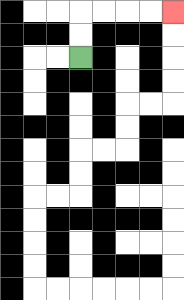{'start': '[3, 2]', 'end': '[7, 0]', 'path_directions': 'U,U,R,R,R,R', 'path_coordinates': '[[3, 2], [3, 1], [3, 0], [4, 0], [5, 0], [6, 0], [7, 0]]'}